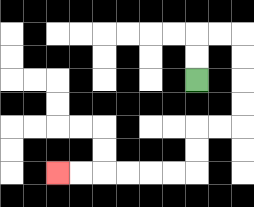{'start': '[8, 3]', 'end': '[2, 7]', 'path_directions': 'U,U,R,R,D,D,D,D,L,L,D,D,L,L,L,L,L,L', 'path_coordinates': '[[8, 3], [8, 2], [8, 1], [9, 1], [10, 1], [10, 2], [10, 3], [10, 4], [10, 5], [9, 5], [8, 5], [8, 6], [8, 7], [7, 7], [6, 7], [5, 7], [4, 7], [3, 7], [2, 7]]'}